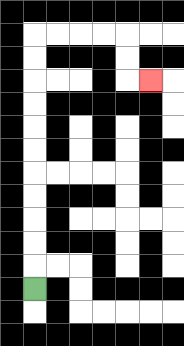{'start': '[1, 12]', 'end': '[6, 3]', 'path_directions': 'U,U,U,U,U,U,U,U,U,U,U,R,R,R,R,D,D,R', 'path_coordinates': '[[1, 12], [1, 11], [1, 10], [1, 9], [1, 8], [1, 7], [1, 6], [1, 5], [1, 4], [1, 3], [1, 2], [1, 1], [2, 1], [3, 1], [4, 1], [5, 1], [5, 2], [5, 3], [6, 3]]'}